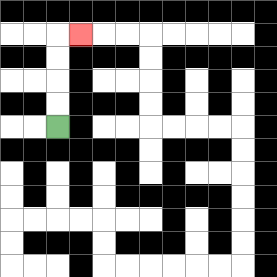{'start': '[2, 5]', 'end': '[3, 1]', 'path_directions': 'U,U,U,U,R', 'path_coordinates': '[[2, 5], [2, 4], [2, 3], [2, 2], [2, 1], [3, 1]]'}